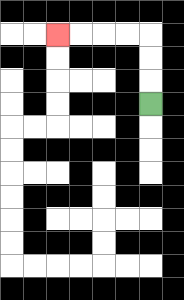{'start': '[6, 4]', 'end': '[2, 1]', 'path_directions': 'U,U,U,L,L,L,L', 'path_coordinates': '[[6, 4], [6, 3], [6, 2], [6, 1], [5, 1], [4, 1], [3, 1], [2, 1]]'}